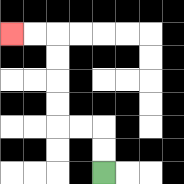{'start': '[4, 7]', 'end': '[0, 1]', 'path_directions': 'U,U,L,L,U,U,U,U,L,L', 'path_coordinates': '[[4, 7], [4, 6], [4, 5], [3, 5], [2, 5], [2, 4], [2, 3], [2, 2], [2, 1], [1, 1], [0, 1]]'}